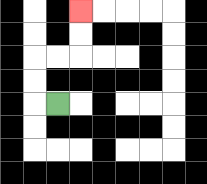{'start': '[2, 4]', 'end': '[3, 0]', 'path_directions': 'L,U,U,R,R,U,U', 'path_coordinates': '[[2, 4], [1, 4], [1, 3], [1, 2], [2, 2], [3, 2], [3, 1], [3, 0]]'}